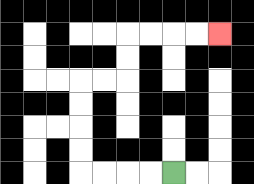{'start': '[7, 7]', 'end': '[9, 1]', 'path_directions': 'L,L,L,L,U,U,U,U,R,R,U,U,R,R,R,R', 'path_coordinates': '[[7, 7], [6, 7], [5, 7], [4, 7], [3, 7], [3, 6], [3, 5], [3, 4], [3, 3], [4, 3], [5, 3], [5, 2], [5, 1], [6, 1], [7, 1], [8, 1], [9, 1]]'}